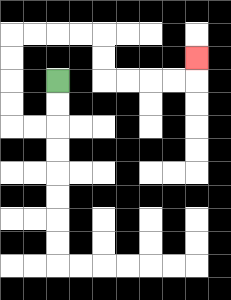{'start': '[2, 3]', 'end': '[8, 2]', 'path_directions': 'D,D,L,L,U,U,U,U,R,R,R,R,D,D,R,R,R,R,U', 'path_coordinates': '[[2, 3], [2, 4], [2, 5], [1, 5], [0, 5], [0, 4], [0, 3], [0, 2], [0, 1], [1, 1], [2, 1], [3, 1], [4, 1], [4, 2], [4, 3], [5, 3], [6, 3], [7, 3], [8, 3], [8, 2]]'}